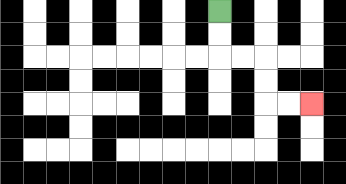{'start': '[9, 0]', 'end': '[13, 4]', 'path_directions': 'D,D,R,R,D,D,R,R', 'path_coordinates': '[[9, 0], [9, 1], [9, 2], [10, 2], [11, 2], [11, 3], [11, 4], [12, 4], [13, 4]]'}